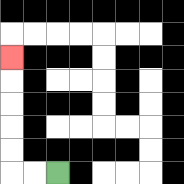{'start': '[2, 7]', 'end': '[0, 2]', 'path_directions': 'L,L,U,U,U,U,U', 'path_coordinates': '[[2, 7], [1, 7], [0, 7], [0, 6], [0, 5], [0, 4], [0, 3], [0, 2]]'}